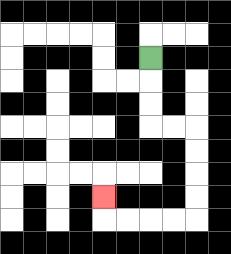{'start': '[6, 2]', 'end': '[4, 8]', 'path_directions': 'D,D,D,R,R,D,D,D,D,L,L,L,L,U', 'path_coordinates': '[[6, 2], [6, 3], [6, 4], [6, 5], [7, 5], [8, 5], [8, 6], [8, 7], [8, 8], [8, 9], [7, 9], [6, 9], [5, 9], [4, 9], [4, 8]]'}